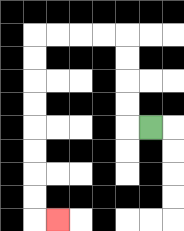{'start': '[6, 5]', 'end': '[2, 9]', 'path_directions': 'L,U,U,U,U,L,L,L,L,D,D,D,D,D,D,D,D,R', 'path_coordinates': '[[6, 5], [5, 5], [5, 4], [5, 3], [5, 2], [5, 1], [4, 1], [3, 1], [2, 1], [1, 1], [1, 2], [1, 3], [1, 4], [1, 5], [1, 6], [1, 7], [1, 8], [1, 9], [2, 9]]'}